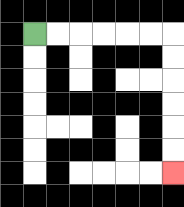{'start': '[1, 1]', 'end': '[7, 7]', 'path_directions': 'R,R,R,R,R,R,D,D,D,D,D,D', 'path_coordinates': '[[1, 1], [2, 1], [3, 1], [4, 1], [5, 1], [6, 1], [7, 1], [7, 2], [7, 3], [7, 4], [7, 5], [7, 6], [7, 7]]'}